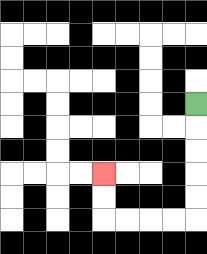{'start': '[8, 4]', 'end': '[4, 7]', 'path_directions': 'D,D,D,D,D,L,L,L,L,U,U', 'path_coordinates': '[[8, 4], [8, 5], [8, 6], [8, 7], [8, 8], [8, 9], [7, 9], [6, 9], [5, 9], [4, 9], [4, 8], [4, 7]]'}